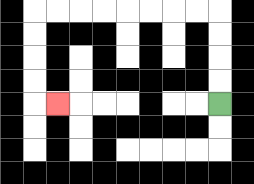{'start': '[9, 4]', 'end': '[2, 4]', 'path_directions': 'U,U,U,U,L,L,L,L,L,L,L,L,D,D,D,D,R', 'path_coordinates': '[[9, 4], [9, 3], [9, 2], [9, 1], [9, 0], [8, 0], [7, 0], [6, 0], [5, 0], [4, 0], [3, 0], [2, 0], [1, 0], [1, 1], [1, 2], [1, 3], [1, 4], [2, 4]]'}